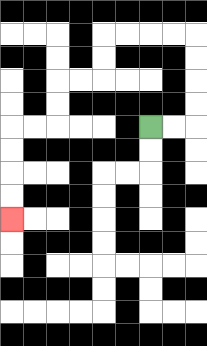{'start': '[6, 5]', 'end': '[0, 9]', 'path_directions': 'R,R,U,U,U,U,L,L,L,L,D,D,L,L,D,D,L,L,D,D,D,D', 'path_coordinates': '[[6, 5], [7, 5], [8, 5], [8, 4], [8, 3], [8, 2], [8, 1], [7, 1], [6, 1], [5, 1], [4, 1], [4, 2], [4, 3], [3, 3], [2, 3], [2, 4], [2, 5], [1, 5], [0, 5], [0, 6], [0, 7], [0, 8], [0, 9]]'}